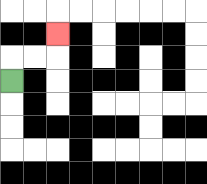{'start': '[0, 3]', 'end': '[2, 1]', 'path_directions': 'U,R,R,U', 'path_coordinates': '[[0, 3], [0, 2], [1, 2], [2, 2], [2, 1]]'}